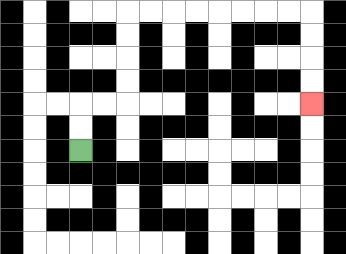{'start': '[3, 6]', 'end': '[13, 4]', 'path_directions': 'U,U,R,R,U,U,U,U,R,R,R,R,R,R,R,R,D,D,D,D', 'path_coordinates': '[[3, 6], [3, 5], [3, 4], [4, 4], [5, 4], [5, 3], [5, 2], [5, 1], [5, 0], [6, 0], [7, 0], [8, 0], [9, 0], [10, 0], [11, 0], [12, 0], [13, 0], [13, 1], [13, 2], [13, 3], [13, 4]]'}